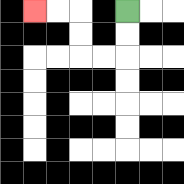{'start': '[5, 0]', 'end': '[1, 0]', 'path_directions': 'D,D,L,L,U,U,L,L', 'path_coordinates': '[[5, 0], [5, 1], [5, 2], [4, 2], [3, 2], [3, 1], [3, 0], [2, 0], [1, 0]]'}